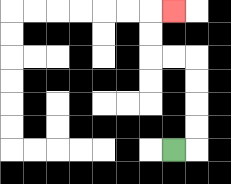{'start': '[7, 6]', 'end': '[7, 0]', 'path_directions': 'R,U,U,U,U,L,L,U,U,R', 'path_coordinates': '[[7, 6], [8, 6], [8, 5], [8, 4], [8, 3], [8, 2], [7, 2], [6, 2], [6, 1], [6, 0], [7, 0]]'}